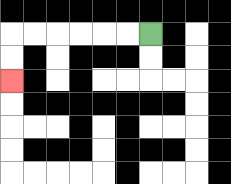{'start': '[6, 1]', 'end': '[0, 3]', 'path_directions': 'L,L,L,L,L,L,D,D', 'path_coordinates': '[[6, 1], [5, 1], [4, 1], [3, 1], [2, 1], [1, 1], [0, 1], [0, 2], [0, 3]]'}